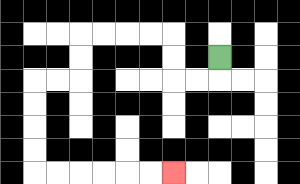{'start': '[9, 2]', 'end': '[7, 7]', 'path_directions': 'D,L,L,U,U,L,L,L,L,D,D,L,L,D,D,D,D,R,R,R,R,R,R', 'path_coordinates': '[[9, 2], [9, 3], [8, 3], [7, 3], [7, 2], [7, 1], [6, 1], [5, 1], [4, 1], [3, 1], [3, 2], [3, 3], [2, 3], [1, 3], [1, 4], [1, 5], [1, 6], [1, 7], [2, 7], [3, 7], [4, 7], [5, 7], [6, 7], [7, 7]]'}